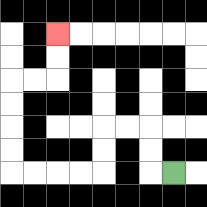{'start': '[7, 7]', 'end': '[2, 1]', 'path_directions': 'L,U,U,L,L,D,D,L,L,L,L,U,U,U,U,R,R,U,U', 'path_coordinates': '[[7, 7], [6, 7], [6, 6], [6, 5], [5, 5], [4, 5], [4, 6], [4, 7], [3, 7], [2, 7], [1, 7], [0, 7], [0, 6], [0, 5], [0, 4], [0, 3], [1, 3], [2, 3], [2, 2], [2, 1]]'}